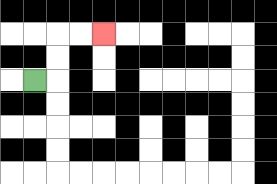{'start': '[1, 3]', 'end': '[4, 1]', 'path_directions': 'R,U,U,R,R', 'path_coordinates': '[[1, 3], [2, 3], [2, 2], [2, 1], [3, 1], [4, 1]]'}